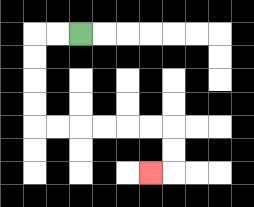{'start': '[3, 1]', 'end': '[6, 7]', 'path_directions': 'L,L,D,D,D,D,R,R,R,R,R,R,D,D,L', 'path_coordinates': '[[3, 1], [2, 1], [1, 1], [1, 2], [1, 3], [1, 4], [1, 5], [2, 5], [3, 5], [4, 5], [5, 5], [6, 5], [7, 5], [7, 6], [7, 7], [6, 7]]'}